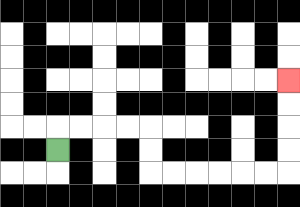{'start': '[2, 6]', 'end': '[12, 3]', 'path_directions': 'U,R,R,R,R,D,D,R,R,R,R,R,R,U,U,U,U', 'path_coordinates': '[[2, 6], [2, 5], [3, 5], [4, 5], [5, 5], [6, 5], [6, 6], [6, 7], [7, 7], [8, 7], [9, 7], [10, 7], [11, 7], [12, 7], [12, 6], [12, 5], [12, 4], [12, 3]]'}